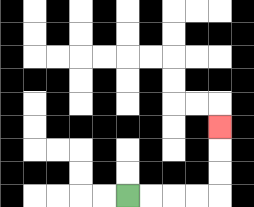{'start': '[5, 8]', 'end': '[9, 5]', 'path_directions': 'R,R,R,R,U,U,U', 'path_coordinates': '[[5, 8], [6, 8], [7, 8], [8, 8], [9, 8], [9, 7], [9, 6], [9, 5]]'}